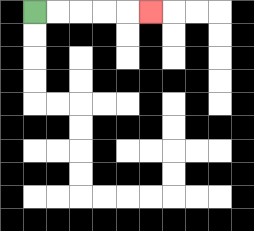{'start': '[1, 0]', 'end': '[6, 0]', 'path_directions': 'R,R,R,R,R', 'path_coordinates': '[[1, 0], [2, 0], [3, 0], [4, 0], [5, 0], [6, 0]]'}